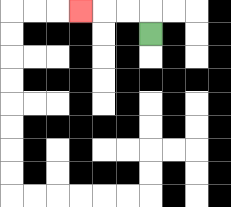{'start': '[6, 1]', 'end': '[3, 0]', 'path_directions': 'U,L,L,L', 'path_coordinates': '[[6, 1], [6, 0], [5, 0], [4, 0], [3, 0]]'}